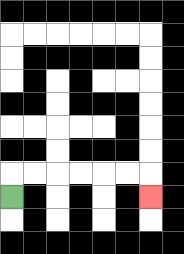{'start': '[0, 8]', 'end': '[6, 8]', 'path_directions': 'U,R,R,R,R,R,R,D', 'path_coordinates': '[[0, 8], [0, 7], [1, 7], [2, 7], [3, 7], [4, 7], [5, 7], [6, 7], [6, 8]]'}